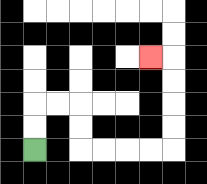{'start': '[1, 6]', 'end': '[6, 2]', 'path_directions': 'U,U,R,R,D,D,R,R,R,R,U,U,U,U,L', 'path_coordinates': '[[1, 6], [1, 5], [1, 4], [2, 4], [3, 4], [3, 5], [3, 6], [4, 6], [5, 6], [6, 6], [7, 6], [7, 5], [7, 4], [7, 3], [7, 2], [6, 2]]'}